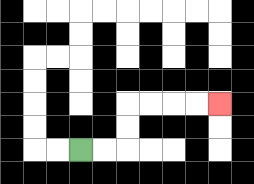{'start': '[3, 6]', 'end': '[9, 4]', 'path_directions': 'R,R,U,U,R,R,R,R', 'path_coordinates': '[[3, 6], [4, 6], [5, 6], [5, 5], [5, 4], [6, 4], [7, 4], [8, 4], [9, 4]]'}